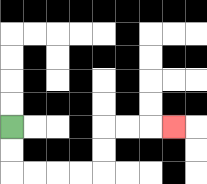{'start': '[0, 5]', 'end': '[7, 5]', 'path_directions': 'D,D,R,R,R,R,U,U,R,R,R', 'path_coordinates': '[[0, 5], [0, 6], [0, 7], [1, 7], [2, 7], [3, 7], [4, 7], [4, 6], [4, 5], [5, 5], [6, 5], [7, 5]]'}